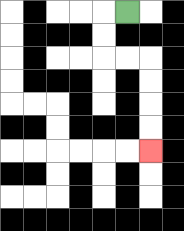{'start': '[5, 0]', 'end': '[6, 6]', 'path_directions': 'L,D,D,R,R,D,D,D,D', 'path_coordinates': '[[5, 0], [4, 0], [4, 1], [4, 2], [5, 2], [6, 2], [6, 3], [6, 4], [6, 5], [6, 6]]'}